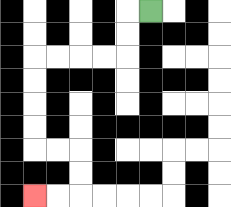{'start': '[6, 0]', 'end': '[1, 8]', 'path_directions': 'L,D,D,L,L,L,L,D,D,D,D,R,R,D,D,L,L', 'path_coordinates': '[[6, 0], [5, 0], [5, 1], [5, 2], [4, 2], [3, 2], [2, 2], [1, 2], [1, 3], [1, 4], [1, 5], [1, 6], [2, 6], [3, 6], [3, 7], [3, 8], [2, 8], [1, 8]]'}